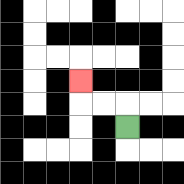{'start': '[5, 5]', 'end': '[3, 3]', 'path_directions': 'U,L,L,U', 'path_coordinates': '[[5, 5], [5, 4], [4, 4], [3, 4], [3, 3]]'}